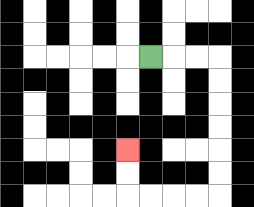{'start': '[6, 2]', 'end': '[5, 6]', 'path_directions': 'R,R,R,D,D,D,D,D,D,L,L,L,L,U,U', 'path_coordinates': '[[6, 2], [7, 2], [8, 2], [9, 2], [9, 3], [9, 4], [9, 5], [9, 6], [9, 7], [9, 8], [8, 8], [7, 8], [6, 8], [5, 8], [5, 7], [5, 6]]'}